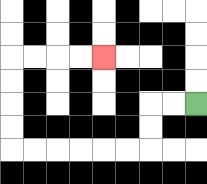{'start': '[8, 4]', 'end': '[4, 2]', 'path_directions': 'L,L,D,D,L,L,L,L,L,L,U,U,U,U,R,R,R,R', 'path_coordinates': '[[8, 4], [7, 4], [6, 4], [6, 5], [6, 6], [5, 6], [4, 6], [3, 6], [2, 6], [1, 6], [0, 6], [0, 5], [0, 4], [0, 3], [0, 2], [1, 2], [2, 2], [3, 2], [4, 2]]'}